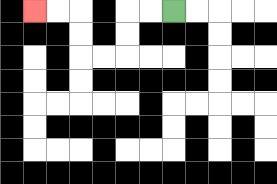{'start': '[7, 0]', 'end': '[1, 0]', 'path_directions': 'L,L,D,D,L,L,U,U,L,L', 'path_coordinates': '[[7, 0], [6, 0], [5, 0], [5, 1], [5, 2], [4, 2], [3, 2], [3, 1], [3, 0], [2, 0], [1, 0]]'}